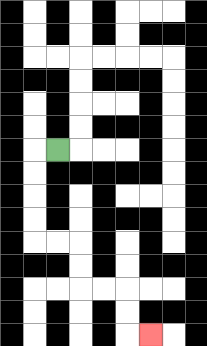{'start': '[2, 6]', 'end': '[6, 14]', 'path_directions': 'L,D,D,D,D,R,R,D,D,R,R,D,D,R', 'path_coordinates': '[[2, 6], [1, 6], [1, 7], [1, 8], [1, 9], [1, 10], [2, 10], [3, 10], [3, 11], [3, 12], [4, 12], [5, 12], [5, 13], [5, 14], [6, 14]]'}